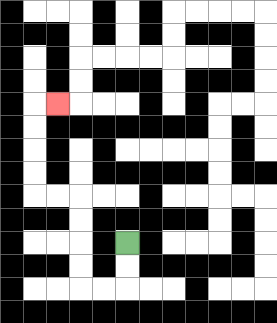{'start': '[5, 10]', 'end': '[2, 4]', 'path_directions': 'D,D,L,L,U,U,U,U,L,L,U,U,U,U,R', 'path_coordinates': '[[5, 10], [5, 11], [5, 12], [4, 12], [3, 12], [3, 11], [3, 10], [3, 9], [3, 8], [2, 8], [1, 8], [1, 7], [1, 6], [1, 5], [1, 4], [2, 4]]'}